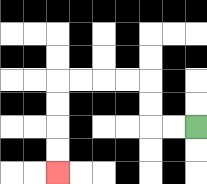{'start': '[8, 5]', 'end': '[2, 7]', 'path_directions': 'L,L,U,U,L,L,L,L,D,D,D,D', 'path_coordinates': '[[8, 5], [7, 5], [6, 5], [6, 4], [6, 3], [5, 3], [4, 3], [3, 3], [2, 3], [2, 4], [2, 5], [2, 6], [2, 7]]'}